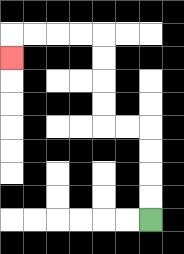{'start': '[6, 9]', 'end': '[0, 2]', 'path_directions': 'U,U,U,U,L,L,U,U,U,U,L,L,L,L,D', 'path_coordinates': '[[6, 9], [6, 8], [6, 7], [6, 6], [6, 5], [5, 5], [4, 5], [4, 4], [4, 3], [4, 2], [4, 1], [3, 1], [2, 1], [1, 1], [0, 1], [0, 2]]'}